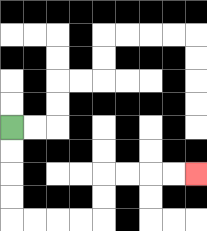{'start': '[0, 5]', 'end': '[8, 7]', 'path_directions': 'D,D,D,D,R,R,R,R,U,U,R,R,R,R', 'path_coordinates': '[[0, 5], [0, 6], [0, 7], [0, 8], [0, 9], [1, 9], [2, 9], [3, 9], [4, 9], [4, 8], [4, 7], [5, 7], [6, 7], [7, 7], [8, 7]]'}